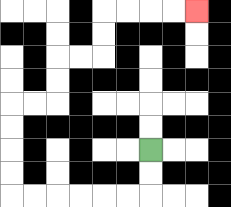{'start': '[6, 6]', 'end': '[8, 0]', 'path_directions': 'D,D,L,L,L,L,L,L,U,U,U,U,R,R,U,U,R,R,U,U,R,R,R,R', 'path_coordinates': '[[6, 6], [6, 7], [6, 8], [5, 8], [4, 8], [3, 8], [2, 8], [1, 8], [0, 8], [0, 7], [0, 6], [0, 5], [0, 4], [1, 4], [2, 4], [2, 3], [2, 2], [3, 2], [4, 2], [4, 1], [4, 0], [5, 0], [6, 0], [7, 0], [8, 0]]'}